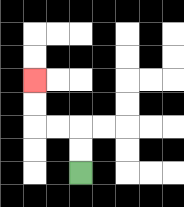{'start': '[3, 7]', 'end': '[1, 3]', 'path_directions': 'U,U,L,L,U,U', 'path_coordinates': '[[3, 7], [3, 6], [3, 5], [2, 5], [1, 5], [1, 4], [1, 3]]'}